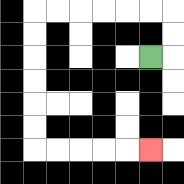{'start': '[6, 2]', 'end': '[6, 6]', 'path_directions': 'R,U,U,L,L,L,L,L,L,D,D,D,D,D,D,R,R,R,R,R', 'path_coordinates': '[[6, 2], [7, 2], [7, 1], [7, 0], [6, 0], [5, 0], [4, 0], [3, 0], [2, 0], [1, 0], [1, 1], [1, 2], [1, 3], [1, 4], [1, 5], [1, 6], [2, 6], [3, 6], [4, 6], [5, 6], [6, 6]]'}